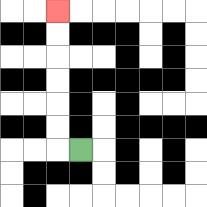{'start': '[3, 6]', 'end': '[2, 0]', 'path_directions': 'L,U,U,U,U,U,U', 'path_coordinates': '[[3, 6], [2, 6], [2, 5], [2, 4], [2, 3], [2, 2], [2, 1], [2, 0]]'}